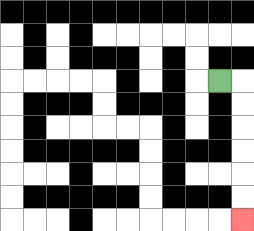{'start': '[9, 3]', 'end': '[10, 9]', 'path_directions': 'R,D,D,D,D,D,D', 'path_coordinates': '[[9, 3], [10, 3], [10, 4], [10, 5], [10, 6], [10, 7], [10, 8], [10, 9]]'}